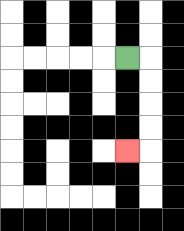{'start': '[5, 2]', 'end': '[5, 6]', 'path_directions': 'R,D,D,D,D,L', 'path_coordinates': '[[5, 2], [6, 2], [6, 3], [6, 4], [6, 5], [6, 6], [5, 6]]'}